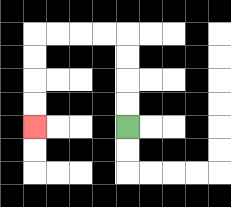{'start': '[5, 5]', 'end': '[1, 5]', 'path_directions': 'U,U,U,U,L,L,L,L,D,D,D,D', 'path_coordinates': '[[5, 5], [5, 4], [5, 3], [5, 2], [5, 1], [4, 1], [3, 1], [2, 1], [1, 1], [1, 2], [1, 3], [1, 4], [1, 5]]'}